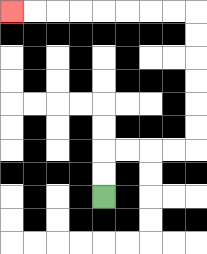{'start': '[4, 8]', 'end': '[0, 0]', 'path_directions': 'U,U,R,R,R,R,U,U,U,U,U,U,L,L,L,L,L,L,L,L', 'path_coordinates': '[[4, 8], [4, 7], [4, 6], [5, 6], [6, 6], [7, 6], [8, 6], [8, 5], [8, 4], [8, 3], [8, 2], [8, 1], [8, 0], [7, 0], [6, 0], [5, 0], [4, 0], [3, 0], [2, 0], [1, 0], [0, 0]]'}